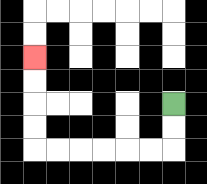{'start': '[7, 4]', 'end': '[1, 2]', 'path_directions': 'D,D,L,L,L,L,L,L,U,U,U,U', 'path_coordinates': '[[7, 4], [7, 5], [7, 6], [6, 6], [5, 6], [4, 6], [3, 6], [2, 6], [1, 6], [1, 5], [1, 4], [1, 3], [1, 2]]'}